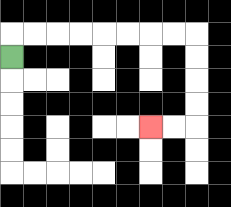{'start': '[0, 2]', 'end': '[6, 5]', 'path_directions': 'U,R,R,R,R,R,R,R,R,D,D,D,D,L,L', 'path_coordinates': '[[0, 2], [0, 1], [1, 1], [2, 1], [3, 1], [4, 1], [5, 1], [6, 1], [7, 1], [8, 1], [8, 2], [8, 3], [8, 4], [8, 5], [7, 5], [6, 5]]'}